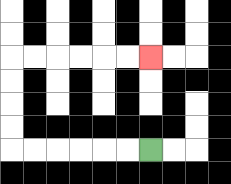{'start': '[6, 6]', 'end': '[6, 2]', 'path_directions': 'L,L,L,L,L,L,U,U,U,U,R,R,R,R,R,R', 'path_coordinates': '[[6, 6], [5, 6], [4, 6], [3, 6], [2, 6], [1, 6], [0, 6], [0, 5], [0, 4], [0, 3], [0, 2], [1, 2], [2, 2], [3, 2], [4, 2], [5, 2], [6, 2]]'}